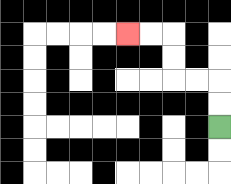{'start': '[9, 5]', 'end': '[5, 1]', 'path_directions': 'U,U,L,L,U,U,L,L', 'path_coordinates': '[[9, 5], [9, 4], [9, 3], [8, 3], [7, 3], [7, 2], [7, 1], [6, 1], [5, 1]]'}